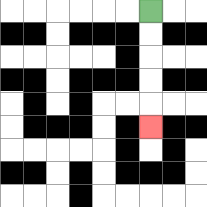{'start': '[6, 0]', 'end': '[6, 5]', 'path_directions': 'D,D,D,D,D', 'path_coordinates': '[[6, 0], [6, 1], [6, 2], [6, 3], [6, 4], [6, 5]]'}